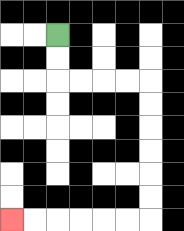{'start': '[2, 1]', 'end': '[0, 9]', 'path_directions': 'D,D,R,R,R,R,D,D,D,D,D,D,L,L,L,L,L,L', 'path_coordinates': '[[2, 1], [2, 2], [2, 3], [3, 3], [4, 3], [5, 3], [6, 3], [6, 4], [6, 5], [6, 6], [6, 7], [6, 8], [6, 9], [5, 9], [4, 9], [3, 9], [2, 9], [1, 9], [0, 9]]'}